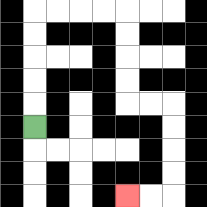{'start': '[1, 5]', 'end': '[5, 8]', 'path_directions': 'U,U,U,U,U,R,R,R,R,D,D,D,D,R,R,D,D,D,D,L,L', 'path_coordinates': '[[1, 5], [1, 4], [1, 3], [1, 2], [1, 1], [1, 0], [2, 0], [3, 0], [4, 0], [5, 0], [5, 1], [5, 2], [5, 3], [5, 4], [6, 4], [7, 4], [7, 5], [7, 6], [7, 7], [7, 8], [6, 8], [5, 8]]'}